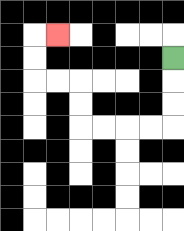{'start': '[7, 2]', 'end': '[2, 1]', 'path_directions': 'D,D,D,L,L,L,L,U,U,L,L,U,U,R', 'path_coordinates': '[[7, 2], [7, 3], [7, 4], [7, 5], [6, 5], [5, 5], [4, 5], [3, 5], [3, 4], [3, 3], [2, 3], [1, 3], [1, 2], [1, 1], [2, 1]]'}